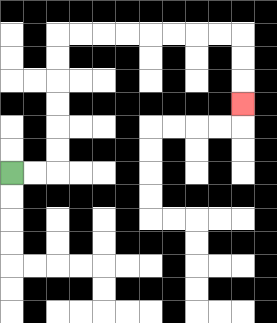{'start': '[0, 7]', 'end': '[10, 4]', 'path_directions': 'R,R,U,U,U,U,U,U,R,R,R,R,R,R,R,R,D,D,D', 'path_coordinates': '[[0, 7], [1, 7], [2, 7], [2, 6], [2, 5], [2, 4], [2, 3], [2, 2], [2, 1], [3, 1], [4, 1], [5, 1], [6, 1], [7, 1], [8, 1], [9, 1], [10, 1], [10, 2], [10, 3], [10, 4]]'}